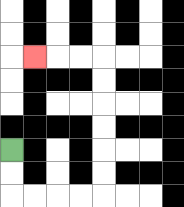{'start': '[0, 6]', 'end': '[1, 2]', 'path_directions': 'D,D,R,R,R,R,U,U,U,U,U,U,L,L,L', 'path_coordinates': '[[0, 6], [0, 7], [0, 8], [1, 8], [2, 8], [3, 8], [4, 8], [4, 7], [4, 6], [4, 5], [4, 4], [4, 3], [4, 2], [3, 2], [2, 2], [1, 2]]'}